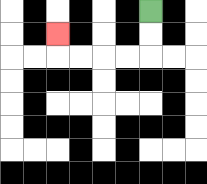{'start': '[6, 0]', 'end': '[2, 1]', 'path_directions': 'D,D,L,L,L,L,U', 'path_coordinates': '[[6, 0], [6, 1], [6, 2], [5, 2], [4, 2], [3, 2], [2, 2], [2, 1]]'}